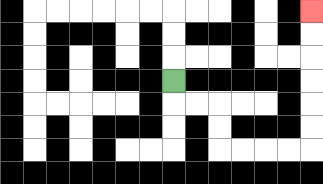{'start': '[7, 3]', 'end': '[13, 0]', 'path_directions': 'D,R,R,D,D,R,R,R,R,U,U,U,U,U,U', 'path_coordinates': '[[7, 3], [7, 4], [8, 4], [9, 4], [9, 5], [9, 6], [10, 6], [11, 6], [12, 6], [13, 6], [13, 5], [13, 4], [13, 3], [13, 2], [13, 1], [13, 0]]'}